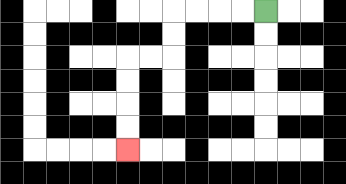{'start': '[11, 0]', 'end': '[5, 6]', 'path_directions': 'L,L,L,L,D,D,L,L,D,D,D,D', 'path_coordinates': '[[11, 0], [10, 0], [9, 0], [8, 0], [7, 0], [7, 1], [7, 2], [6, 2], [5, 2], [5, 3], [5, 4], [5, 5], [5, 6]]'}